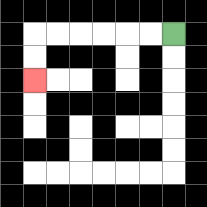{'start': '[7, 1]', 'end': '[1, 3]', 'path_directions': 'L,L,L,L,L,L,D,D', 'path_coordinates': '[[7, 1], [6, 1], [5, 1], [4, 1], [3, 1], [2, 1], [1, 1], [1, 2], [1, 3]]'}